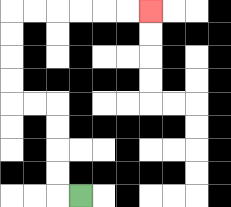{'start': '[3, 8]', 'end': '[6, 0]', 'path_directions': 'L,U,U,U,U,L,L,U,U,U,U,R,R,R,R,R,R', 'path_coordinates': '[[3, 8], [2, 8], [2, 7], [2, 6], [2, 5], [2, 4], [1, 4], [0, 4], [0, 3], [0, 2], [0, 1], [0, 0], [1, 0], [2, 0], [3, 0], [4, 0], [5, 0], [6, 0]]'}